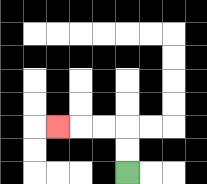{'start': '[5, 7]', 'end': '[2, 5]', 'path_directions': 'U,U,L,L,L', 'path_coordinates': '[[5, 7], [5, 6], [5, 5], [4, 5], [3, 5], [2, 5]]'}